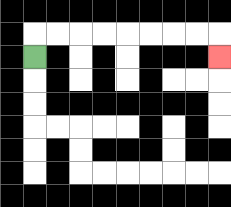{'start': '[1, 2]', 'end': '[9, 2]', 'path_directions': 'U,R,R,R,R,R,R,R,R,D', 'path_coordinates': '[[1, 2], [1, 1], [2, 1], [3, 1], [4, 1], [5, 1], [6, 1], [7, 1], [8, 1], [9, 1], [9, 2]]'}